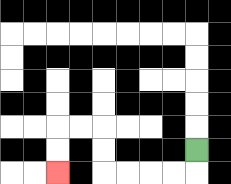{'start': '[8, 6]', 'end': '[2, 7]', 'path_directions': 'D,L,L,L,L,U,U,L,L,D,D', 'path_coordinates': '[[8, 6], [8, 7], [7, 7], [6, 7], [5, 7], [4, 7], [4, 6], [4, 5], [3, 5], [2, 5], [2, 6], [2, 7]]'}